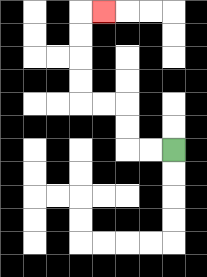{'start': '[7, 6]', 'end': '[4, 0]', 'path_directions': 'L,L,U,U,L,L,U,U,U,U,R', 'path_coordinates': '[[7, 6], [6, 6], [5, 6], [5, 5], [5, 4], [4, 4], [3, 4], [3, 3], [3, 2], [3, 1], [3, 0], [4, 0]]'}